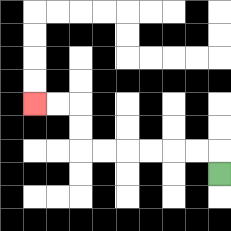{'start': '[9, 7]', 'end': '[1, 4]', 'path_directions': 'U,L,L,L,L,L,L,U,U,L,L', 'path_coordinates': '[[9, 7], [9, 6], [8, 6], [7, 6], [6, 6], [5, 6], [4, 6], [3, 6], [3, 5], [3, 4], [2, 4], [1, 4]]'}